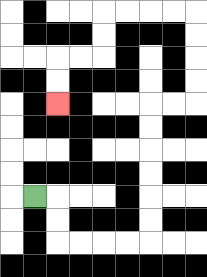{'start': '[1, 8]', 'end': '[2, 4]', 'path_directions': 'R,D,D,R,R,R,R,U,U,U,U,U,U,R,R,U,U,U,U,L,L,L,L,D,D,L,L,D,D', 'path_coordinates': '[[1, 8], [2, 8], [2, 9], [2, 10], [3, 10], [4, 10], [5, 10], [6, 10], [6, 9], [6, 8], [6, 7], [6, 6], [6, 5], [6, 4], [7, 4], [8, 4], [8, 3], [8, 2], [8, 1], [8, 0], [7, 0], [6, 0], [5, 0], [4, 0], [4, 1], [4, 2], [3, 2], [2, 2], [2, 3], [2, 4]]'}